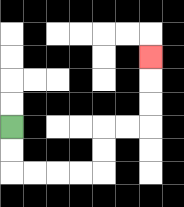{'start': '[0, 5]', 'end': '[6, 2]', 'path_directions': 'D,D,R,R,R,R,U,U,R,R,U,U,U', 'path_coordinates': '[[0, 5], [0, 6], [0, 7], [1, 7], [2, 7], [3, 7], [4, 7], [4, 6], [4, 5], [5, 5], [6, 5], [6, 4], [6, 3], [6, 2]]'}